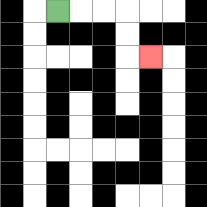{'start': '[2, 0]', 'end': '[6, 2]', 'path_directions': 'R,R,R,D,D,R', 'path_coordinates': '[[2, 0], [3, 0], [4, 0], [5, 0], [5, 1], [5, 2], [6, 2]]'}